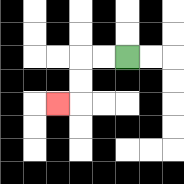{'start': '[5, 2]', 'end': '[2, 4]', 'path_directions': 'L,L,D,D,L', 'path_coordinates': '[[5, 2], [4, 2], [3, 2], [3, 3], [3, 4], [2, 4]]'}